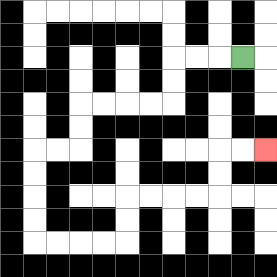{'start': '[10, 2]', 'end': '[11, 6]', 'path_directions': 'L,L,L,D,D,L,L,L,L,D,D,L,L,D,D,D,D,R,R,R,R,U,U,R,R,R,R,U,U,R,R', 'path_coordinates': '[[10, 2], [9, 2], [8, 2], [7, 2], [7, 3], [7, 4], [6, 4], [5, 4], [4, 4], [3, 4], [3, 5], [3, 6], [2, 6], [1, 6], [1, 7], [1, 8], [1, 9], [1, 10], [2, 10], [3, 10], [4, 10], [5, 10], [5, 9], [5, 8], [6, 8], [7, 8], [8, 8], [9, 8], [9, 7], [9, 6], [10, 6], [11, 6]]'}